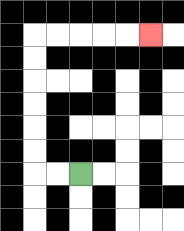{'start': '[3, 7]', 'end': '[6, 1]', 'path_directions': 'L,L,U,U,U,U,U,U,R,R,R,R,R', 'path_coordinates': '[[3, 7], [2, 7], [1, 7], [1, 6], [1, 5], [1, 4], [1, 3], [1, 2], [1, 1], [2, 1], [3, 1], [4, 1], [5, 1], [6, 1]]'}